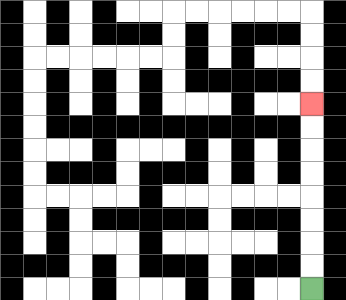{'start': '[13, 12]', 'end': '[13, 4]', 'path_directions': 'U,U,U,U,U,U,U,U', 'path_coordinates': '[[13, 12], [13, 11], [13, 10], [13, 9], [13, 8], [13, 7], [13, 6], [13, 5], [13, 4]]'}